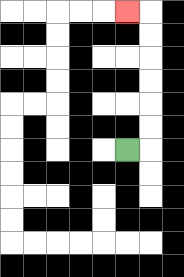{'start': '[5, 6]', 'end': '[5, 0]', 'path_directions': 'R,U,U,U,U,U,U,L', 'path_coordinates': '[[5, 6], [6, 6], [6, 5], [6, 4], [6, 3], [6, 2], [6, 1], [6, 0], [5, 0]]'}